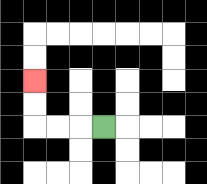{'start': '[4, 5]', 'end': '[1, 3]', 'path_directions': 'L,L,L,U,U', 'path_coordinates': '[[4, 5], [3, 5], [2, 5], [1, 5], [1, 4], [1, 3]]'}